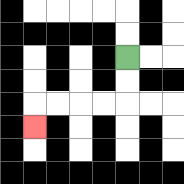{'start': '[5, 2]', 'end': '[1, 5]', 'path_directions': 'D,D,L,L,L,L,D', 'path_coordinates': '[[5, 2], [5, 3], [5, 4], [4, 4], [3, 4], [2, 4], [1, 4], [1, 5]]'}